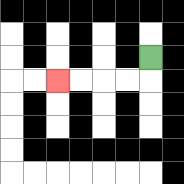{'start': '[6, 2]', 'end': '[2, 3]', 'path_directions': 'D,L,L,L,L', 'path_coordinates': '[[6, 2], [6, 3], [5, 3], [4, 3], [3, 3], [2, 3]]'}